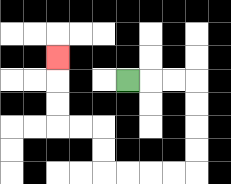{'start': '[5, 3]', 'end': '[2, 2]', 'path_directions': 'R,R,R,D,D,D,D,L,L,L,L,U,U,L,L,U,U,U', 'path_coordinates': '[[5, 3], [6, 3], [7, 3], [8, 3], [8, 4], [8, 5], [8, 6], [8, 7], [7, 7], [6, 7], [5, 7], [4, 7], [4, 6], [4, 5], [3, 5], [2, 5], [2, 4], [2, 3], [2, 2]]'}